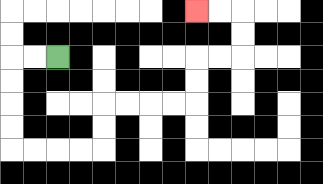{'start': '[2, 2]', 'end': '[8, 0]', 'path_directions': 'L,L,D,D,D,D,R,R,R,R,U,U,R,R,R,R,U,U,R,R,U,U,L,L', 'path_coordinates': '[[2, 2], [1, 2], [0, 2], [0, 3], [0, 4], [0, 5], [0, 6], [1, 6], [2, 6], [3, 6], [4, 6], [4, 5], [4, 4], [5, 4], [6, 4], [7, 4], [8, 4], [8, 3], [8, 2], [9, 2], [10, 2], [10, 1], [10, 0], [9, 0], [8, 0]]'}